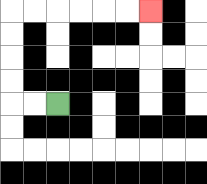{'start': '[2, 4]', 'end': '[6, 0]', 'path_directions': 'L,L,U,U,U,U,R,R,R,R,R,R', 'path_coordinates': '[[2, 4], [1, 4], [0, 4], [0, 3], [0, 2], [0, 1], [0, 0], [1, 0], [2, 0], [3, 0], [4, 0], [5, 0], [6, 0]]'}